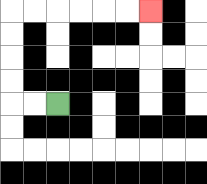{'start': '[2, 4]', 'end': '[6, 0]', 'path_directions': 'L,L,U,U,U,U,R,R,R,R,R,R', 'path_coordinates': '[[2, 4], [1, 4], [0, 4], [0, 3], [0, 2], [0, 1], [0, 0], [1, 0], [2, 0], [3, 0], [4, 0], [5, 0], [6, 0]]'}